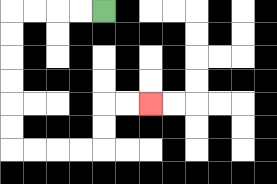{'start': '[4, 0]', 'end': '[6, 4]', 'path_directions': 'L,L,L,L,D,D,D,D,D,D,R,R,R,R,U,U,R,R', 'path_coordinates': '[[4, 0], [3, 0], [2, 0], [1, 0], [0, 0], [0, 1], [0, 2], [0, 3], [0, 4], [0, 5], [0, 6], [1, 6], [2, 6], [3, 6], [4, 6], [4, 5], [4, 4], [5, 4], [6, 4]]'}